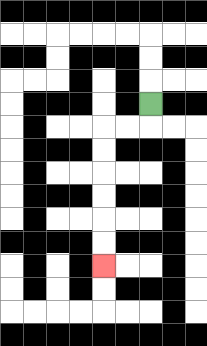{'start': '[6, 4]', 'end': '[4, 11]', 'path_directions': 'D,L,L,D,D,D,D,D,D', 'path_coordinates': '[[6, 4], [6, 5], [5, 5], [4, 5], [4, 6], [4, 7], [4, 8], [4, 9], [4, 10], [4, 11]]'}